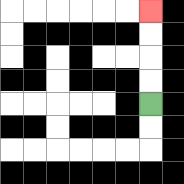{'start': '[6, 4]', 'end': '[6, 0]', 'path_directions': 'U,U,U,U', 'path_coordinates': '[[6, 4], [6, 3], [6, 2], [6, 1], [6, 0]]'}